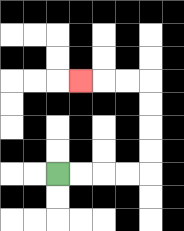{'start': '[2, 7]', 'end': '[3, 3]', 'path_directions': 'R,R,R,R,U,U,U,U,L,L,L', 'path_coordinates': '[[2, 7], [3, 7], [4, 7], [5, 7], [6, 7], [6, 6], [6, 5], [6, 4], [6, 3], [5, 3], [4, 3], [3, 3]]'}